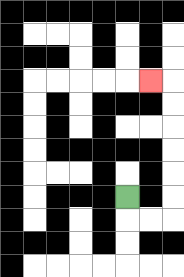{'start': '[5, 8]', 'end': '[6, 3]', 'path_directions': 'D,R,R,U,U,U,U,U,U,L', 'path_coordinates': '[[5, 8], [5, 9], [6, 9], [7, 9], [7, 8], [7, 7], [7, 6], [7, 5], [7, 4], [7, 3], [6, 3]]'}